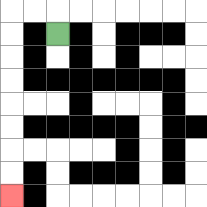{'start': '[2, 1]', 'end': '[0, 8]', 'path_directions': 'U,L,L,D,D,D,D,D,D,D,D', 'path_coordinates': '[[2, 1], [2, 0], [1, 0], [0, 0], [0, 1], [0, 2], [0, 3], [0, 4], [0, 5], [0, 6], [0, 7], [0, 8]]'}